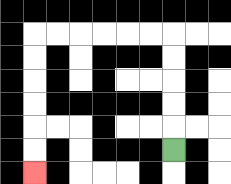{'start': '[7, 6]', 'end': '[1, 7]', 'path_directions': 'U,U,U,U,U,L,L,L,L,L,L,D,D,D,D,D,D', 'path_coordinates': '[[7, 6], [7, 5], [7, 4], [7, 3], [7, 2], [7, 1], [6, 1], [5, 1], [4, 1], [3, 1], [2, 1], [1, 1], [1, 2], [1, 3], [1, 4], [1, 5], [1, 6], [1, 7]]'}